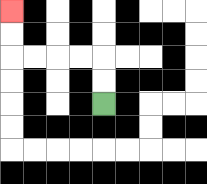{'start': '[4, 4]', 'end': '[0, 0]', 'path_directions': 'U,U,L,L,L,L,U,U', 'path_coordinates': '[[4, 4], [4, 3], [4, 2], [3, 2], [2, 2], [1, 2], [0, 2], [0, 1], [0, 0]]'}